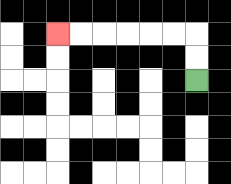{'start': '[8, 3]', 'end': '[2, 1]', 'path_directions': 'U,U,L,L,L,L,L,L', 'path_coordinates': '[[8, 3], [8, 2], [8, 1], [7, 1], [6, 1], [5, 1], [4, 1], [3, 1], [2, 1]]'}